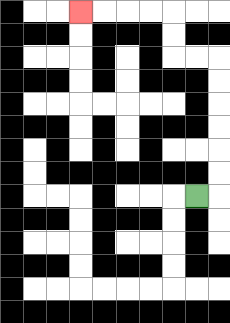{'start': '[8, 8]', 'end': '[3, 0]', 'path_directions': 'R,U,U,U,U,U,U,L,L,U,U,L,L,L,L', 'path_coordinates': '[[8, 8], [9, 8], [9, 7], [9, 6], [9, 5], [9, 4], [9, 3], [9, 2], [8, 2], [7, 2], [7, 1], [7, 0], [6, 0], [5, 0], [4, 0], [3, 0]]'}